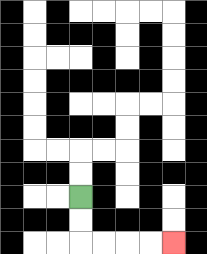{'start': '[3, 8]', 'end': '[7, 10]', 'path_directions': 'D,D,R,R,R,R', 'path_coordinates': '[[3, 8], [3, 9], [3, 10], [4, 10], [5, 10], [6, 10], [7, 10]]'}